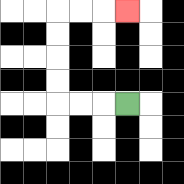{'start': '[5, 4]', 'end': '[5, 0]', 'path_directions': 'L,L,L,U,U,U,U,R,R,R', 'path_coordinates': '[[5, 4], [4, 4], [3, 4], [2, 4], [2, 3], [2, 2], [2, 1], [2, 0], [3, 0], [4, 0], [5, 0]]'}